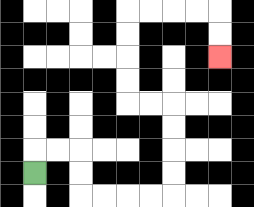{'start': '[1, 7]', 'end': '[9, 2]', 'path_directions': 'U,R,R,D,D,R,R,R,R,U,U,U,U,L,L,U,U,U,U,R,R,R,R,D,D', 'path_coordinates': '[[1, 7], [1, 6], [2, 6], [3, 6], [3, 7], [3, 8], [4, 8], [5, 8], [6, 8], [7, 8], [7, 7], [7, 6], [7, 5], [7, 4], [6, 4], [5, 4], [5, 3], [5, 2], [5, 1], [5, 0], [6, 0], [7, 0], [8, 0], [9, 0], [9, 1], [9, 2]]'}